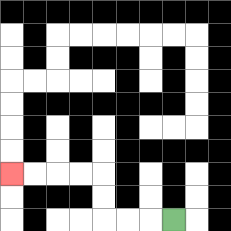{'start': '[7, 9]', 'end': '[0, 7]', 'path_directions': 'L,L,L,U,U,L,L,L,L', 'path_coordinates': '[[7, 9], [6, 9], [5, 9], [4, 9], [4, 8], [4, 7], [3, 7], [2, 7], [1, 7], [0, 7]]'}